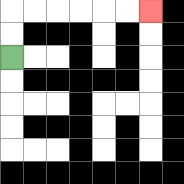{'start': '[0, 2]', 'end': '[6, 0]', 'path_directions': 'U,U,R,R,R,R,R,R', 'path_coordinates': '[[0, 2], [0, 1], [0, 0], [1, 0], [2, 0], [3, 0], [4, 0], [5, 0], [6, 0]]'}